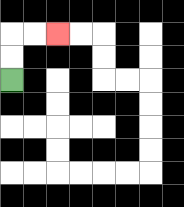{'start': '[0, 3]', 'end': '[2, 1]', 'path_directions': 'U,U,R,R', 'path_coordinates': '[[0, 3], [0, 2], [0, 1], [1, 1], [2, 1]]'}